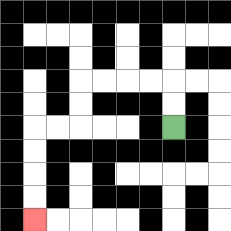{'start': '[7, 5]', 'end': '[1, 9]', 'path_directions': 'U,U,L,L,L,L,D,D,L,L,D,D,D,D', 'path_coordinates': '[[7, 5], [7, 4], [7, 3], [6, 3], [5, 3], [4, 3], [3, 3], [3, 4], [3, 5], [2, 5], [1, 5], [1, 6], [1, 7], [1, 8], [1, 9]]'}